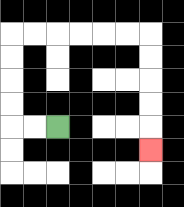{'start': '[2, 5]', 'end': '[6, 6]', 'path_directions': 'L,L,U,U,U,U,R,R,R,R,R,R,D,D,D,D,D', 'path_coordinates': '[[2, 5], [1, 5], [0, 5], [0, 4], [0, 3], [0, 2], [0, 1], [1, 1], [2, 1], [3, 1], [4, 1], [5, 1], [6, 1], [6, 2], [6, 3], [6, 4], [6, 5], [6, 6]]'}